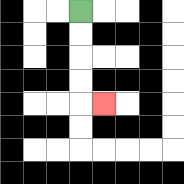{'start': '[3, 0]', 'end': '[4, 4]', 'path_directions': 'D,D,D,D,R', 'path_coordinates': '[[3, 0], [3, 1], [3, 2], [3, 3], [3, 4], [4, 4]]'}